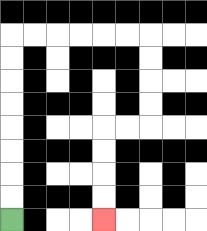{'start': '[0, 9]', 'end': '[4, 9]', 'path_directions': 'U,U,U,U,U,U,U,U,R,R,R,R,R,R,D,D,D,D,L,L,D,D,D,D', 'path_coordinates': '[[0, 9], [0, 8], [0, 7], [0, 6], [0, 5], [0, 4], [0, 3], [0, 2], [0, 1], [1, 1], [2, 1], [3, 1], [4, 1], [5, 1], [6, 1], [6, 2], [6, 3], [6, 4], [6, 5], [5, 5], [4, 5], [4, 6], [4, 7], [4, 8], [4, 9]]'}